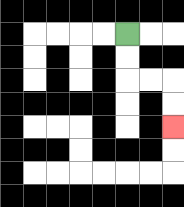{'start': '[5, 1]', 'end': '[7, 5]', 'path_directions': 'D,D,R,R,D,D', 'path_coordinates': '[[5, 1], [5, 2], [5, 3], [6, 3], [7, 3], [7, 4], [7, 5]]'}